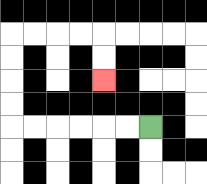{'start': '[6, 5]', 'end': '[4, 3]', 'path_directions': 'L,L,L,L,L,L,U,U,U,U,R,R,R,R,D,D', 'path_coordinates': '[[6, 5], [5, 5], [4, 5], [3, 5], [2, 5], [1, 5], [0, 5], [0, 4], [0, 3], [0, 2], [0, 1], [1, 1], [2, 1], [3, 1], [4, 1], [4, 2], [4, 3]]'}